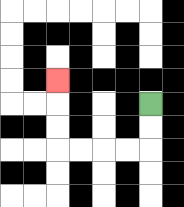{'start': '[6, 4]', 'end': '[2, 3]', 'path_directions': 'D,D,L,L,L,L,U,U,U', 'path_coordinates': '[[6, 4], [6, 5], [6, 6], [5, 6], [4, 6], [3, 6], [2, 6], [2, 5], [2, 4], [2, 3]]'}